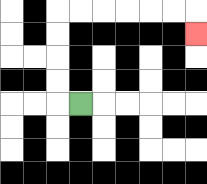{'start': '[3, 4]', 'end': '[8, 1]', 'path_directions': 'L,U,U,U,U,R,R,R,R,R,R,D', 'path_coordinates': '[[3, 4], [2, 4], [2, 3], [2, 2], [2, 1], [2, 0], [3, 0], [4, 0], [5, 0], [6, 0], [7, 0], [8, 0], [8, 1]]'}